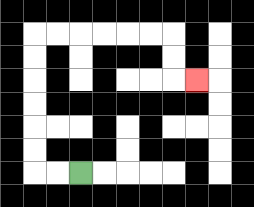{'start': '[3, 7]', 'end': '[8, 3]', 'path_directions': 'L,L,U,U,U,U,U,U,R,R,R,R,R,R,D,D,R', 'path_coordinates': '[[3, 7], [2, 7], [1, 7], [1, 6], [1, 5], [1, 4], [1, 3], [1, 2], [1, 1], [2, 1], [3, 1], [4, 1], [5, 1], [6, 1], [7, 1], [7, 2], [7, 3], [8, 3]]'}